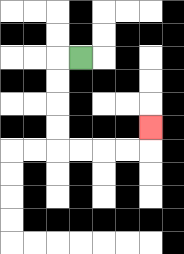{'start': '[3, 2]', 'end': '[6, 5]', 'path_directions': 'L,D,D,D,D,R,R,R,R,U', 'path_coordinates': '[[3, 2], [2, 2], [2, 3], [2, 4], [2, 5], [2, 6], [3, 6], [4, 6], [5, 6], [6, 6], [6, 5]]'}